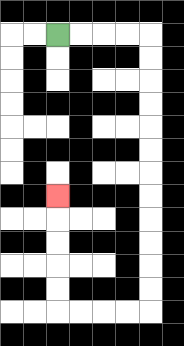{'start': '[2, 1]', 'end': '[2, 8]', 'path_directions': 'R,R,R,R,D,D,D,D,D,D,D,D,D,D,D,D,L,L,L,L,U,U,U,U,U', 'path_coordinates': '[[2, 1], [3, 1], [4, 1], [5, 1], [6, 1], [6, 2], [6, 3], [6, 4], [6, 5], [6, 6], [6, 7], [6, 8], [6, 9], [6, 10], [6, 11], [6, 12], [6, 13], [5, 13], [4, 13], [3, 13], [2, 13], [2, 12], [2, 11], [2, 10], [2, 9], [2, 8]]'}